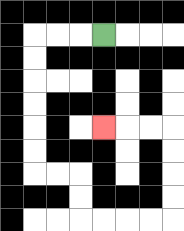{'start': '[4, 1]', 'end': '[4, 5]', 'path_directions': 'L,L,L,D,D,D,D,D,D,R,R,D,D,R,R,R,R,U,U,U,U,L,L,L', 'path_coordinates': '[[4, 1], [3, 1], [2, 1], [1, 1], [1, 2], [1, 3], [1, 4], [1, 5], [1, 6], [1, 7], [2, 7], [3, 7], [3, 8], [3, 9], [4, 9], [5, 9], [6, 9], [7, 9], [7, 8], [7, 7], [7, 6], [7, 5], [6, 5], [5, 5], [4, 5]]'}